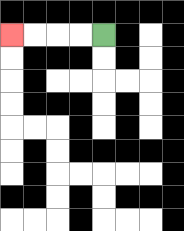{'start': '[4, 1]', 'end': '[0, 1]', 'path_directions': 'L,L,L,L', 'path_coordinates': '[[4, 1], [3, 1], [2, 1], [1, 1], [0, 1]]'}